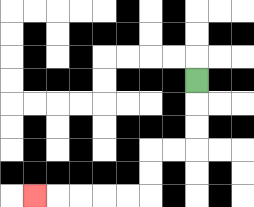{'start': '[8, 3]', 'end': '[1, 8]', 'path_directions': 'D,D,D,L,L,D,D,L,L,L,L,L', 'path_coordinates': '[[8, 3], [8, 4], [8, 5], [8, 6], [7, 6], [6, 6], [6, 7], [6, 8], [5, 8], [4, 8], [3, 8], [2, 8], [1, 8]]'}